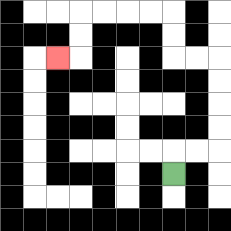{'start': '[7, 7]', 'end': '[2, 2]', 'path_directions': 'U,R,R,U,U,U,U,L,L,U,U,L,L,L,L,D,D,L', 'path_coordinates': '[[7, 7], [7, 6], [8, 6], [9, 6], [9, 5], [9, 4], [9, 3], [9, 2], [8, 2], [7, 2], [7, 1], [7, 0], [6, 0], [5, 0], [4, 0], [3, 0], [3, 1], [3, 2], [2, 2]]'}